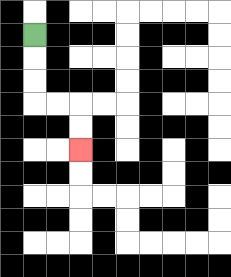{'start': '[1, 1]', 'end': '[3, 6]', 'path_directions': 'D,D,D,R,R,D,D', 'path_coordinates': '[[1, 1], [1, 2], [1, 3], [1, 4], [2, 4], [3, 4], [3, 5], [3, 6]]'}